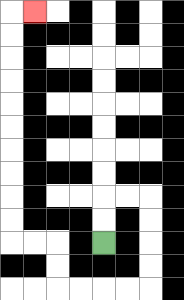{'start': '[4, 10]', 'end': '[1, 0]', 'path_directions': 'U,U,R,R,D,D,D,D,L,L,L,L,U,U,L,L,U,U,U,U,U,U,U,U,U,U,R', 'path_coordinates': '[[4, 10], [4, 9], [4, 8], [5, 8], [6, 8], [6, 9], [6, 10], [6, 11], [6, 12], [5, 12], [4, 12], [3, 12], [2, 12], [2, 11], [2, 10], [1, 10], [0, 10], [0, 9], [0, 8], [0, 7], [0, 6], [0, 5], [0, 4], [0, 3], [0, 2], [0, 1], [0, 0], [1, 0]]'}